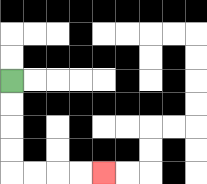{'start': '[0, 3]', 'end': '[4, 7]', 'path_directions': 'D,D,D,D,R,R,R,R', 'path_coordinates': '[[0, 3], [0, 4], [0, 5], [0, 6], [0, 7], [1, 7], [2, 7], [3, 7], [4, 7]]'}